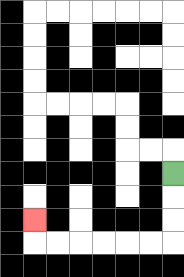{'start': '[7, 7]', 'end': '[1, 9]', 'path_directions': 'D,D,D,L,L,L,L,L,L,U', 'path_coordinates': '[[7, 7], [7, 8], [7, 9], [7, 10], [6, 10], [5, 10], [4, 10], [3, 10], [2, 10], [1, 10], [1, 9]]'}